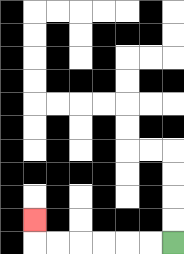{'start': '[7, 10]', 'end': '[1, 9]', 'path_directions': 'L,L,L,L,L,L,U', 'path_coordinates': '[[7, 10], [6, 10], [5, 10], [4, 10], [3, 10], [2, 10], [1, 10], [1, 9]]'}